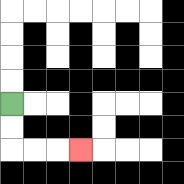{'start': '[0, 4]', 'end': '[3, 6]', 'path_directions': 'D,D,R,R,R', 'path_coordinates': '[[0, 4], [0, 5], [0, 6], [1, 6], [2, 6], [3, 6]]'}